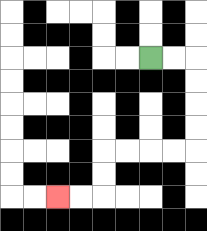{'start': '[6, 2]', 'end': '[2, 8]', 'path_directions': 'R,R,D,D,D,D,L,L,L,L,D,D,L,L', 'path_coordinates': '[[6, 2], [7, 2], [8, 2], [8, 3], [8, 4], [8, 5], [8, 6], [7, 6], [6, 6], [5, 6], [4, 6], [4, 7], [4, 8], [3, 8], [2, 8]]'}